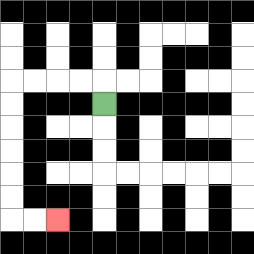{'start': '[4, 4]', 'end': '[2, 9]', 'path_directions': 'U,L,L,L,L,D,D,D,D,D,D,R,R', 'path_coordinates': '[[4, 4], [4, 3], [3, 3], [2, 3], [1, 3], [0, 3], [0, 4], [0, 5], [0, 6], [0, 7], [0, 8], [0, 9], [1, 9], [2, 9]]'}